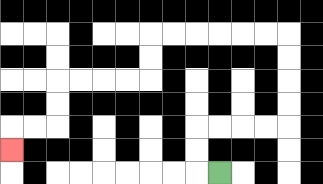{'start': '[9, 7]', 'end': '[0, 6]', 'path_directions': 'L,U,U,R,R,R,R,U,U,U,U,L,L,L,L,L,L,D,D,L,L,L,L,D,D,L,L,D', 'path_coordinates': '[[9, 7], [8, 7], [8, 6], [8, 5], [9, 5], [10, 5], [11, 5], [12, 5], [12, 4], [12, 3], [12, 2], [12, 1], [11, 1], [10, 1], [9, 1], [8, 1], [7, 1], [6, 1], [6, 2], [6, 3], [5, 3], [4, 3], [3, 3], [2, 3], [2, 4], [2, 5], [1, 5], [0, 5], [0, 6]]'}